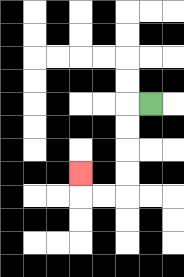{'start': '[6, 4]', 'end': '[3, 7]', 'path_directions': 'L,D,D,D,D,L,L,U', 'path_coordinates': '[[6, 4], [5, 4], [5, 5], [5, 6], [5, 7], [5, 8], [4, 8], [3, 8], [3, 7]]'}